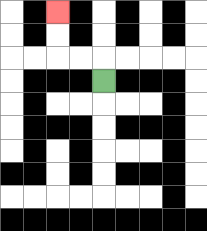{'start': '[4, 3]', 'end': '[2, 0]', 'path_directions': 'U,L,L,U,U', 'path_coordinates': '[[4, 3], [4, 2], [3, 2], [2, 2], [2, 1], [2, 0]]'}